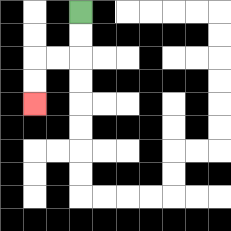{'start': '[3, 0]', 'end': '[1, 4]', 'path_directions': 'D,D,L,L,D,D', 'path_coordinates': '[[3, 0], [3, 1], [3, 2], [2, 2], [1, 2], [1, 3], [1, 4]]'}